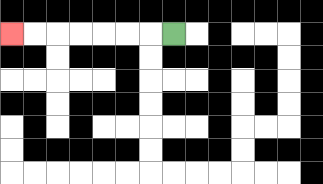{'start': '[7, 1]', 'end': '[0, 1]', 'path_directions': 'L,L,L,L,L,L,L', 'path_coordinates': '[[7, 1], [6, 1], [5, 1], [4, 1], [3, 1], [2, 1], [1, 1], [0, 1]]'}